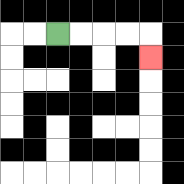{'start': '[2, 1]', 'end': '[6, 2]', 'path_directions': 'R,R,R,R,D', 'path_coordinates': '[[2, 1], [3, 1], [4, 1], [5, 1], [6, 1], [6, 2]]'}